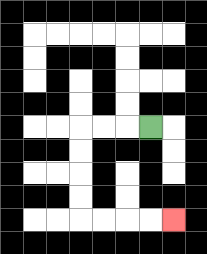{'start': '[6, 5]', 'end': '[7, 9]', 'path_directions': 'L,L,L,D,D,D,D,R,R,R,R', 'path_coordinates': '[[6, 5], [5, 5], [4, 5], [3, 5], [3, 6], [3, 7], [3, 8], [3, 9], [4, 9], [5, 9], [6, 9], [7, 9]]'}